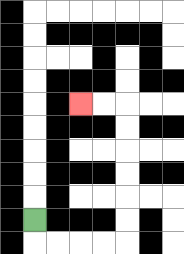{'start': '[1, 9]', 'end': '[3, 4]', 'path_directions': 'D,R,R,R,R,U,U,U,U,U,U,L,L', 'path_coordinates': '[[1, 9], [1, 10], [2, 10], [3, 10], [4, 10], [5, 10], [5, 9], [5, 8], [5, 7], [5, 6], [5, 5], [5, 4], [4, 4], [3, 4]]'}